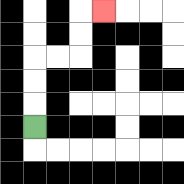{'start': '[1, 5]', 'end': '[4, 0]', 'path_directions': 'U,U,U,R,R,U,U,R', 'path_coordinates': '[[1, 5], [1, 4], [1, 3], [1, 2], [2, 2], [3, 2], [3, 1], [3, 0], [4, 0]]'}